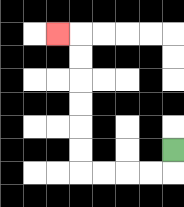{'start': '[7, 6]', 'end': '[2, 1]', 'path_directions': 'D,L,L,L,L,U,U,U,U,U,U,L', 'path_coordinates': '[[7, 6], [7, 7], [6, 7], [5, 7], [4, 7], [3, 7], [3, 6], [3, 5], [3, 4], [3, 3], [3, 2], [3, 1], [2, 1]]'}